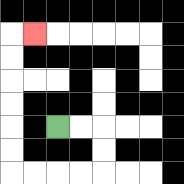{'start': '[2, 5]', 'end': '[1, 1]', 'path_directions': 'R,R,D,D,L,L,L,L,U,U,U,U,U,U,R', 'path_coordinates': '[[2, 5], [3, 5], [4, 5], [4, 6], [4, 7], [3, 7], [2, 7], [1, 7], [0, 7], [0, 6], [0, 5], [0, 4], [0, 3], [0, 2], [0, 1], [1, 1]]'}